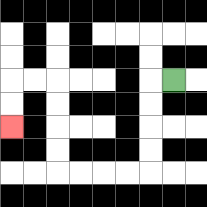{'start': '[7, 3]', 'end': '[0, 5]', 'path_directions': 'L,D,D,D,D,L,L,L,L,U,U,U,U,L,L,D,D', 'path_coordinates': '[[7, 3], [6, 3], [6, 4], [6, 5], [6, 6], [6, 7], [5, 7], [4, 7], [3, 7], [2, 7], [2, 6], [2, 5], [2, 4], [2, 3], [1, 3], [0, 3], [0, 4], [0, 5]]'}